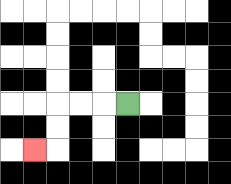{'start': '[5, 4]', 'end': '[1, 6]', 'path_directions': 'L,L,L,D,D,L', 'path_coordinates': '[[5, 4], [4, 4], [3, 4], [2, 4], [2, 5], [2, 6], [1, 6]]'}